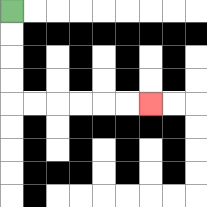{'start': '[0, 0]', 'end': '[6, 4]', 'path_directions': 'D,D,D,D,R,R,R,R,R,R', 'path_coordinates': '[[0, 0], [0, 1], [0, 2], [0, 3], [0, 4], [1, 4], [2, 4], [3, 4], [4, 4], [5, 4], [6, 4]]'}